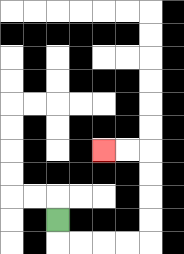{'start': '[2, 9]', 'end': '[4, 6]', 'path_directions': 'D,R,R,R,R,U,U,U,U,L,L', 'path_coordinates': '[[2, 9], [2, 10], [3, 10], [4, 10], [5, 10], [6, 10], [6, 9], [6, 8], [6, 7], [6, 6], [5, 6], [4, 6]]'}